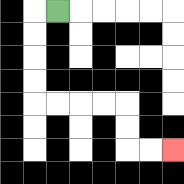{'start': '[2, 0]', 'end': '[7, 6]', 'path_directions': 'L,D,D,D,D,R,R,R,R,D,D,R,R', 'path_coordinates': '[[2, 0], [1, 0], [1, 1], [1, 2], [1, 3], [1, 4], [2, 4], [3, 4], [4, 4], [5, 4], [5, 5], [5, 6], [6, 6], [7, 6]]'}